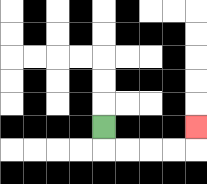{'start': '[4, 5]', 'end': '[8, 5]', 'path_directions': 'D,R,R,R,R,U', 'path_coordinates': '[[4, 5], [4, 6], [5, 6], [6, 6], [7, 6], [8, 6], [8, 5]]'}